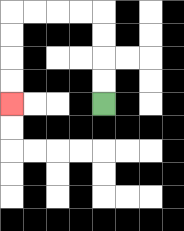{'start': '[4, 4]', 'end': '[0, 4]', 'path_directions': 'U,U,U,U,L,L,L,L,D,D,D,D', 'path_coordinates': '[[4, 4], [4, 3], [4, 2], [4, 1], [4, 0], [3, 0], [2, 0], [1, 0], [0, 0], [0, 1], [0, 2], [0, 3], [0, 4]]'}